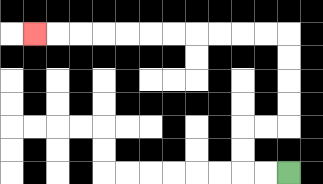{'start': '[12, 7]', 'end': '[1, 1]', 'path_directions': 'L,L,U,U,R,R,U,U,U,U,L,L,L,L,L,L,L,L,L,L,L', 'path_coordinates': '[[12, 7], [11, 7], [10, 7], [10, 6], [10, 5], [11, 5], [12, 5], [12, 4], [12, 3], [12, 2], [12, 1], [11, 1], [10, 1], [9, 1], [8, 1], [7, 1], [6, 1], [5, 1], [4, 1], [3, 1], [2, 1], [1, 1]]'}